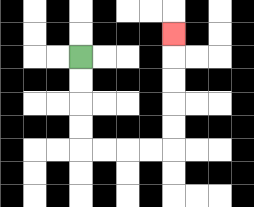{'start': '[3, 2]', 'end': '[7, 1]', 'path_directions': 'D,D,D,D,R,R,R,R,U,U,U,U,U', 'path_coordinates': '[[3, 2], [3, 3], [3, 4], [3, 5], [3, 6], [4, 6], [5, 6], [6, 6], [7, 6], [7, 5], [7, 4], [7, 3], [7, 2], [7, 1]]'}